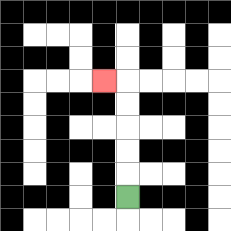{'start': '[5, 8]', 'end': '[4, 3]', 'path_directions': 'U,U,U,U,U,L', 'path_coordinates': '[[5, 8], [5, 7], [5, 6], [5, 5], [5, 4], [5, 3], [4, 3]]'}